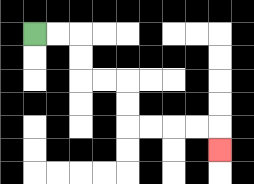{'start': '[1, 1]', 'end': '[9, 6]', 'path_directions': 'R,R,D,D,R,R,D,D,R,R,R,R,D', 'path_coordinates': '[[1, 1], [2, 1], [3, 1], [3, 2], [3, 3], [4, 3], [5, 3], [5, 4], [5, 5], [6, 5], [7, 5], [8, 5], [9, 5], [9, 6]]'}